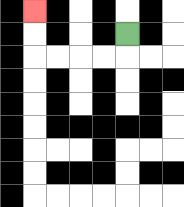{'start': '[5, 1]', 'end': '[1, 0]', 'path_directions': 'D,L,L,L,L,U,U', 'path_coordinates': '[[5, 1], [5, 2], [4, 2], [3, 2], [2, 2], [1, 2], [1, 1], [1, 0]]'}